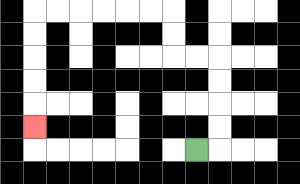{'start': '[8, 6]', 'end': '[1, 5]', 'path_directions': 'R,U,U,U,U,L,L,U,U,L,L,L,L,L,L,D,D,D,D,D', 'path_coordinates': '[[8, 6], [9, 6], [9, 5], [9, 4], [9, 3], [9, 2], [8, 2], [7, 2], [7, 1], [7, 0], [6, 0], [5, 0], [4, 0], [3, 0], [2, 0], [1, 0], [1, 1], [1, 2], [1, 3], [1, 4], [1, 5]]'}